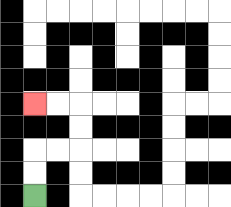{'start': '[1, 8]', 'end': '[1, 4]', 'path_directions': 'U,U,R,R,U,U,L,L', 'path_coordinates': '[[1, 8], [1, 7], [1, 6], [2, 6], [3, 6], [3, 5], [3, 4], [2, 4], [1, 4]]'}